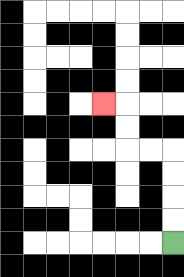{'start': '[7, 10]', 'end': '[4, 4]', 'path_directions': 'U,U,U,U,L,L,U,U,L', 'path_coordinates': '[[7, 10], [7, 9], [7, 8], [7, 7], [7, 6], [6, 6], [5, 6], [5, 5], [5, 4], [4, 4]]'}